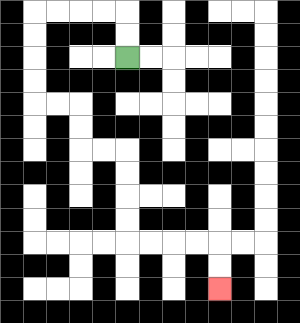{'start': '[5, 2]', 'end': '[9, 12]', 'path_directions': 'U,U,L,L,L,L,D,D,D,D,R,R,D,D,R,R,D,D,D,D,R,R,R,R,D,D', 'path_coordinates': '[[5, 2], [5, 1], [5, 0], [4, 0], [3, 0], [2, 0], [1, 0], [1, 1], [1, 2], [1, 3], [1, 4], [2, 4], [3, 4], [3, 5], [3, 6], [4, 6], [5, 6], [5, 7], [5, 8], [5, 9], [5, 10], [6, 10], [7, 10], [8, 10], [9, 10], [9, 11], [9, 12]]'}